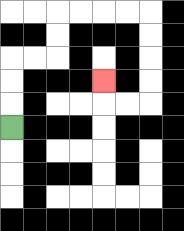{'start': '[0, 5]', 'end': '[4, 3]', 'path_directions': 'U,U,U,R,R,U,U,R,R,R,R,D,D,D,D,L,L,U', 'path_coordinates': '[[0, 5], [0, 4], [0, 3], [0, 2], [1, 2], [2, 2], [2, 1], [2, 0], [3, 0], [4, 0], [5, 0], [6, 0], [6, 1], [6, 2], [6, 3], [6, 4], [5, 4], [4, 4], [4, 3]]'}